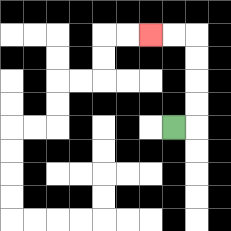{'start': '[7, 5]', 'end': '[6, 1]', 'path_directions': 'R,U,U,U,U,L,L', 'path_coordinates': '[[7, 5], [8, 5], [8, 4], [8, 3], [8, 2], [8, 1], [7, 1], [6, 1]]'}